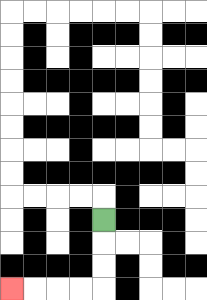{'start': '[4, 9]', 'end': '[0, 12]', 'path_directions': 'D,D,D,L,L,L,L', 'path_coordinates': '[[4, 9], [4, 10], [4, 11], [4, 12], [3, 12], [2, 12], [1, 12], [0, 12]]'}